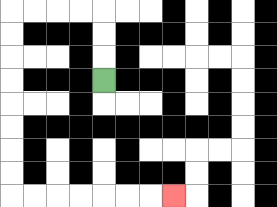{'start': '[4, 3]', 'end': '[7, 8]', 'path_directions': 'U,U,U,L,L,L,L,D,D,D,D,D,D,D,D,R,R,R,R,R,R,R', 'path_coordinates': '[[4, 3], [4, 2], [4, 1], [4, 0], [3, 0], [2, 0], [1, 0], [0, 0], [0, 1], [0, 2], [0, 3], [0, 4], [0, 5], [0, 6], [0, 7], [0, 8], [1, 8], [2, 8], [3, 8], [4, 8], [5, 8], [6, 8], [7, 8]]'}